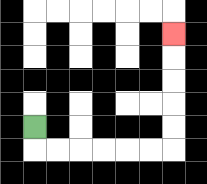{'start': '[1, 5]', 'end': '[7, 1]', 'path_directions': 'D,R,R,R,R,R,R,U,U,U,U,U', 'path_coordinates': '[[1, 5], [1, 6], [2, 6], [3, 6], [4, 6], [5, 6], [6, 6], [7, 6], [7, 5], [7, 4], [7, 3], [7, 2], [7, 1]]'}